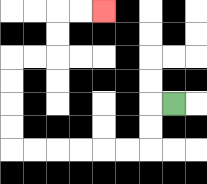{'start': '[7, 4]', 'end': '[4, 0]', 'path_directions': 'L,D,D,L,L,L,L,L,L,U,U,U,U,R,R,U,U,R,R', 'path_coordinates': '[[7, 4], [6, 4], [6, 5], [6, 6], [5, 6], [4, 6], [3, 6], [2, 6], [1, 6], [0, 6], [0, 5], [0, 4], [0, 3], [0, 2], [1, 2], [2, 2], [2, 1], [2, 0], [3, 0], [4, 0]]'}